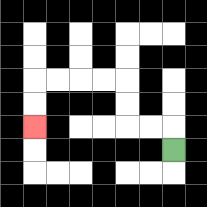{'start': '[7, 6]', 'end': '[1, 5]', 'path_directions': 'U,L,L,U,U,L,L,L,L,D,D', 'path_coordinates': '[[7, 6], [7, 5], [6, 5], [5, 5], [5, 4], [5, 3], [4, 3], [3, 3], [2, 3], [1, 3], [1, 4], [1, 5]]'}